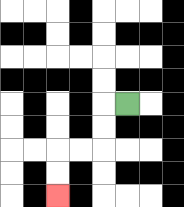{'start': '[5, 4]', 'end': '[2, 8]', 'path_directions': 'L,D,D,L,L,D,D', 'path_coordinates': '[[5, 4], [4, 4], [4, 5], [4, 6], [3, 6], [2, 6], [2, 7], [2, 8]]'}